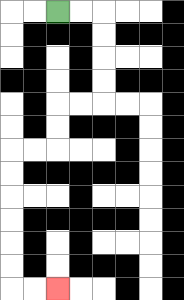{'start': '[2, 0]', 'end': '[2, 12]', 'path_directions': 'R,R,D,D,D,D,L,L,D,D,L,L,D,D,D,D,D,D,R,R', 'path_coordinates': '[[2, 0], [3, 0], [4, 0], [4, 1], [4, 2], [4, 3], [4, 4], [3, 4], [2, 4], [2, 5], [2, 6], [1, 6], [0, 6], [0, 7], [0, 8], [0, 9], [0, 10], [0, 11], [0, 12], [1, 12], [2, 12]]'}